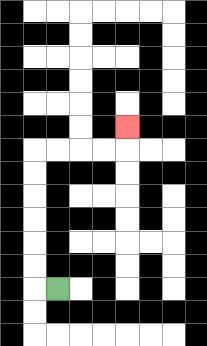{'start': '[2, 12]', 'end': '[5, 5]', 'path_directions': 'L,U,U,U,U,U,U,R,R,R,R,U', 'path_coordinates': '[[2, 12], [1, 12], [1, 11], [1, 10], [1, 9], [1, 8], [1, 7], [1, 6], [2, 6], [3, 6], [4, 6], [5, 6], [5, 5]]'}